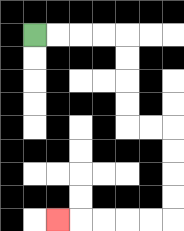{'start': '[1, 1]', 'end': '[2, 9]', 'path_directions': 'R,R,R,R,D,D,D,D,R,R,D,D,D,D,L,L,L,L,L', 'path_coordinates': '[[1, 1], [2, 1], [3, 1], [4, 1], [5, 1], [5, 2], [5, 3], [5, 4], [5, 5], [6, 5], [7, 5], [7, 6], [7, 7], [7, 8], [7, 9], [6, 9], [5, 9], [4, 9], [3, 9], [2, 9]]'}